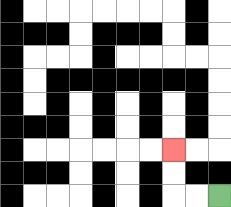{'start': '[9, 8]', 'end': '[7, 6]', 'path_directions': 'L,L,U,U', 'path_coordinates': '[[9, 8], [8, 8], [7, 8], [7, 7], [7, 6]]'}